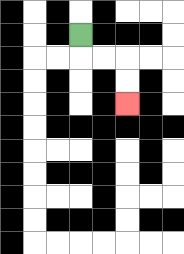{'start': '[3, 1]', 'end': '[5, 4]', 'path_directions': 'D,R,R,D,D', 'path_coordinates': '[[3, 1], [3, 2], [4, 2], [5, 2], [5, 3], [5, 4]]'}